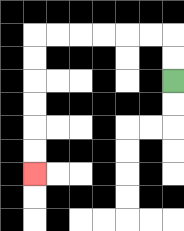{'start': '[7, 3]', 'end': '[1, 7]', 'path_directions': 'U,U,L,L,L,L,L,L,D,D,D,D,D,D', 'path_coordinates': '[[7, 3], [7, 2], [7, 1], [6, 1], [5, 1], [4, 1], [3, 1], [2, 1], [1, 1], [1, 2], [1, 3], [1, 4], [1, 5], [1, 6], [1, 7]]'}